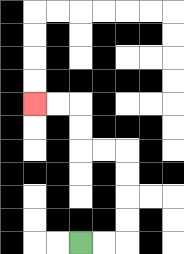{'start': '[3, 10]', 'end': '[1, 4]', 'path_directions': 'R,R,U,U,U,U,L,L,U,U,L,L', 'path_coordinates': '[[3, 10], [4, 10], [5, 10], [5, 9], [5, 8], [5, 7], [5, 6], [4, 6], [3, 6], [3, 5], [3, 4], [2, 4], [1, 4]]'}